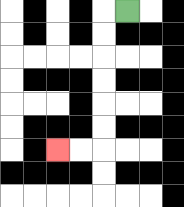{'start': '[5, 0]', 'end': '[2, 6]', 'path_directions': 'L,D,D,D,D,D,D,L,L', 'path_coordinates': '[[5, 0], [4, 0], [4, 1], [4, 2], [4, 3], [4, 4], [4, 5], [4, 6], [3, 6], [2, 6]]'}